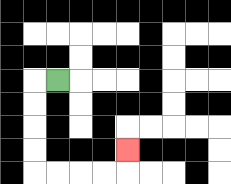{'start': '[2, 3]', 'end': '[5, 6]', 'path_directions': 'L,D,D,D,D,R,R,R,R,U', 'path_coordinates': '[[2, 3], [1, 3], [1, 4], [1, 5], [1, 6], [1, 7], [2, 7], [3, 7], [4, 7], [5, 7], [5, 6]]'}